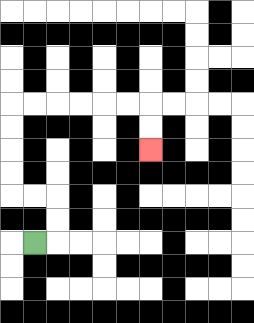{'start': '[1, 10]', 'end': '[6, 6]', 'path_directions': 'R,U,U,L,L,U,U,U,U,R,R,R,R,R,R,D,D', 'path_coordinates': '[[1, 10], [2, 10], [2, 9], [2, 8], [1, 8], [0, 8], [0, 7], [0, 6], [0, 5], [0, 4], [1, 4], [2, 4], [3, 4], [4, 4], [5, 4], [6, 4], [6, 5], [6, 6]]'}